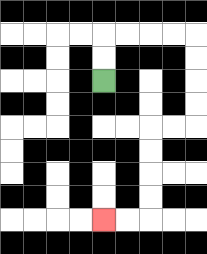{'start': '[4, 3]', 'end': '[4, 9]', 'path_directions': 'U,U,R,R,R,R,D,D,D,D,L,L,D,D,D,D,L,L', 'path_coordinates': '[[4, 3], [4, 2], [4, 1], [5, 1], [6, 1], [7, 1], [8, 1], [8, 2], [8, 3], [8, 4], [8, 5], [7, 5], [6, 5], [6, 6], [6, 7], [6, 8], [6, 9], [5, 9], [4, 9]]'}